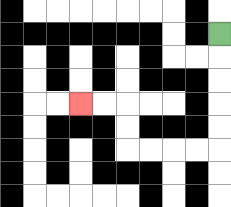{'start': '[9, 1]', 'end': '[3, 4]', 'path_directions': 'D,D,D,D,D,L,L,L,L,U,U,L,L', 'path_coordinates': '[[9, 1], [9, 2], [9, 3], [9, 4], [9, 5], [9, 6], [8, 6], [7, 6], [6, 6], [5, 6], [5, 5], [5, 4], [4, 4], [3, 4]]'}